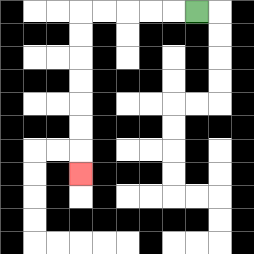{'start': '[8, 0]', 'end': '[3, 7]', 'path_directions': 'L,L,L,L,L,D,D,D,D,D,D,D', 'path_coordinates': '[[8, 0], [7, 0], [6, 0], [5, 0], [4, 0], [3, 0], [3, 1], [3, 2], [3, 3], [3, 4], [3, 5], [3, 6], [3, 7]]'}